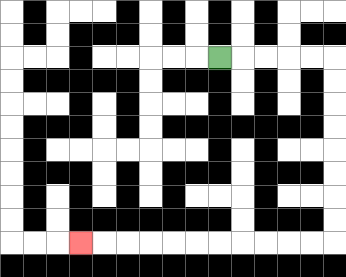{'start': '[9, 2]', 'end': '[3, 10]', 'path_directions': 'R,R,R,R,R,D,D,D,D,D,D,D,D,L,L,L,L,L,L,L,L,L,L,L', 'path_coordinates': '[[9, 2], [10, 2], [11, 2], [12, 2], [13, 2], [14, 2], [14, 3], [14, 4], [14, 5], [14, 6], [14, 7], [14, 8], [14, 9], [14, 10], [13, 10], [12, 10], [11, 10], [10, 10], [9, 10], [8, 10], [7, 10], [6, 10], [5, 10], [4, 10], [3, 10]]'}